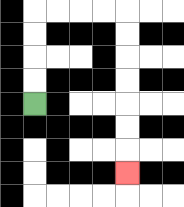{'start': '[1, 4]', 'end': '[5, 7]', 'path_directions': 'U,U,U,U,R,R,R,R,D,D,D,D,D,D,D', 'path_coordinates': '[[1, 4], [1, 3], [1, 2], [1, 1], [1, 0], [2, 0], [3, 0], [4, 0], [5, 0], [5, 1], [5, 2], [5, 3], [5, 4], [5, 5], [5, 6], [5, 7]]'}